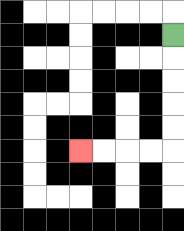{'start': '[7, 1]', 'end': '[3, 6]', 'path_directions': 'D,D,D,D,D,L,L,L,L', 'path_coordinates': '[[7, 1], [7, 2], [7, 3], [7, 4], [7, 5], [7, 6], [6, 6], [5, 6], [4, 6], [3, 6]]'}